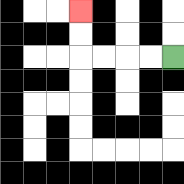{'start': '[7, 2]', 'end': '[3, 0]', 'path_directions': 'L,L,L,L,U,U', 'path_coordinates': '[[7, 2], [6, 2], [5, 2], [4, 2], [3, 2], [3, 1], [3, 0]]'}